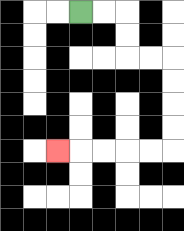{'start': '[3, 0]', 'end': '[2, 6]', 'path_directions': 'R,R,D,D,R,R,D,D,D,D,L,L,L,L,L', 'path_coordinates': '[[3, 0], [4, 0], [5, 0], [5, 1], [5, 2], [6, 2], [7, 2], [7, 3], [7, 4], [7, 5], [7, 6], [6, 6], [5, 6], [4, 6], [3, 6], [2, 6]]'}